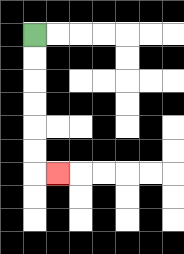{'start': '[1, 1]', 'end': '[2, 7]', 'path_directions': 'D,D,D,D,D,D,R', 'path_coordinates': '[[1, 1], [1, 2], [1, 3], [1, 4], [1, 5], [1, 6], [1, 7], [2, 7]]'}